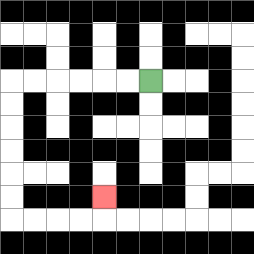{'start': '[6, 3]', 'end': '[4, 8]', 'path_directions': 'L,L,L,L,L,L,D,D,D,D,D,D,R,R,R,R,U', 'path_coordinates': '[[6, 3], [5, 3], [4, 3], [3, 3], [2, 3], [1, 3], [0, 3], [0, 4], [0, 5], [0, 6], [0, 7], [0, 8], [0, 9], [1, 9], [2, 9], [3, 9], [4, 9], [4, 8]]'}